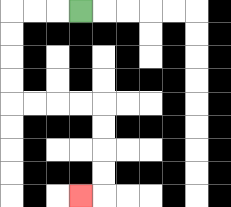{'start': '[3, 0]', 'end': '[3, 8]', 'path_directions': 'L,L,L,D,D,D,D,R,R,R,R,D,D,D,D,L', 'path_coordinates': '[[3, 0], [2, 0], [1, 0], [0, 0], [0, 1], [0, 2], [0, 3], [0, 4], [1, 4], [2, 4], [3, 4], [4, 4], [4, 5], [4, 6], [4, 7], [4, 8], [3, 8]]'}